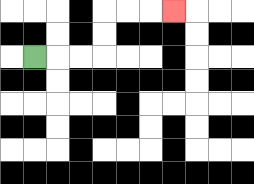{'start': '[1, 2]', 'end': '[7, 0]', 'path_directions': 'R,R,R,U,U,R,R,R', 'path_coordinates': '[[1, 2], [2, 2], [3, 2], [4, 2], [4, 1], [4, 0], [5, 0], [6, 0], [7, 0]]'}